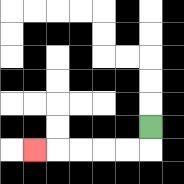{'start': '[6, 5]', 'end': '[1, 6]', 'path_directions': 'D,L,L,L,L,L', 'path_coordinates': '[[6, 5], [6, 6], [5, 6], [4, 6], [3, 6], [2, 6], [1, 6]]'}